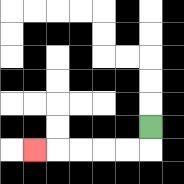{'start': '[6, 5]', 'end': '[1, 6]', 'path_directions': 'D,L,L,L,L,L', 'path_coordinates': '[[6, 5], [6, 6], [5, 6], [4, 6], [3, 6], [2, 6], [1, 6]]'}